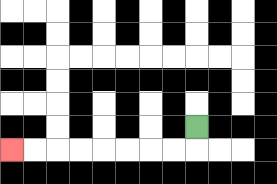{'start': '[8, 5]', 'end': '[0, 6]', 'path_directions': 'D,L,L,L,L,L,L,L,L', 'path_coordinates': '[[8, 5], [8, 6], [7, 6], [6, 6], [5, 6], [4, 6], [3, 6], [2, 6], [1, 6], [0, 6]]'}